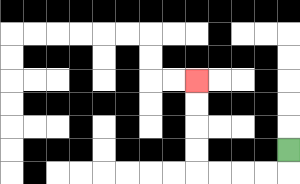{'start': '[12, 6]', 'end': '[8, 3]', 'path_directions': 'D,L,L,L,L,U,U,U,U', 'path_coordinates': '[[12, 6], [12, 7], [11, 7], [10, 7], [9, 7], [8, 7], [8, 6], [8, 5], [8, 4], [8, 3]]'}